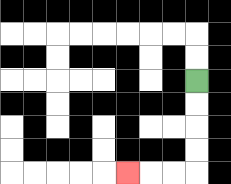{'start': '[8, 3]', 'end': '[5, 7]', 'path_directions': 'D,D,D,D,L,L,L', 'path_coordinates': '[[8, 3], [8, 4], [8, 5], [8, 6], [8, 7], [7, 7], [6, 7], [5, 7]]'}